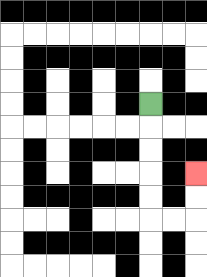{'start': '[6, 4]', 'end': '[8, 7]', 'path_directions': 'D,D,D,D,D,R,R,U,U', 'path_coordinates': '[[6, 4], [6, 5], [6, 6], [6, 7], [6, 8], [6, 9], [7, 9], [8, 9], [8, 8], [8, 7]]'}